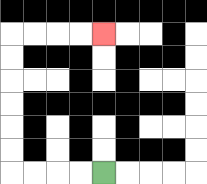{'start': '[4, 7]', 'end': '[4, 1]', 'path_directions': 'L,L,L,L,U,U,U,U,U,U,R,R,R,R', 'path_coordinates': '[[4, 7], [3, 7], [2, 7], [1, 7], [0, 7], [0, 6], [0, 5], [0, 4], [0, 3], [0, 2], [0, 1], [1, 1], [2, 1], [3, 1], [4, 1]]'}